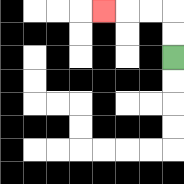{'start': '[7, 2]', 'end': '[4, 0]', 'path_directions': 'U,U,L,L,L', 'path_coordinates': '[[7, 2], [7, 1], [7, 0], [6, 0], [5, 0], [4, 0]]'}